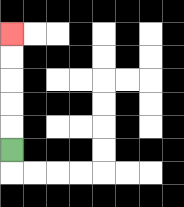{'start': '[0, 6]', 'end': '[0, 1]', 'path_directions': 'U,U,U,U,U', 'path_coordinates': '[[0, 6], [0, 5], [0, 4], [0, 3], [0, 2], [0, 1]]'}